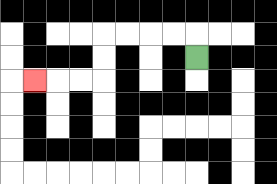{'start': '[8, 2]', 'end': '[1, 3]', 'path_directions': 'U,L,L,L,L,D,D,L,L,L', 'path_coordinates': '[[8, 2], [8, 1], [7, 1], [6, 1], [5, 1], [4, 1], [4, 2], [4, 3], [3, 3], [2, 3], [1, 3]]'}